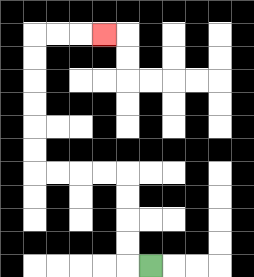{'start': '[6, 11]', 'end': '[4, 1]', 'path_directions': 'L,U,U,U,U,L,L,L,L,U,U,U,U,U,U,R,R,R', 'path_coordinates': '[[6, 11], [5, 11], [5, 10], [5, 9], [5, 8], [5, 7], [4, 7], [3, 7], [2, 7], [1, 7], [1, 6], [1, 5], [1, 4], [1, 3], [1, 2], [1, 1], [2, 1], [3, 1], [4, 1]]'}